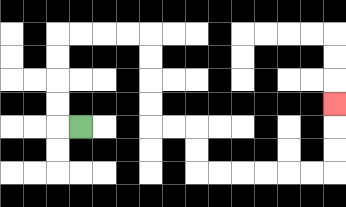{'start': '[3, 5]', 'end': '[14, 4]', 'path_directions': 'L,U,U,U,U,R,R,R,R,D,D,D,D,R,R,D,D,R,R,R,R,R,R,U,U,U', 'path_coordinates': '[[3, 5], [2, 5], [2, 4], [2, 3], [2, 2], [2, 1], [3, 1], [4, 1], [5, 1], [6, 1], [6, 2], [6, 3], [6, 4], [6, 5], [7, 5], [8, 5], [8, 6], [8, 7], [9, 7], [10, 7], [11, 7], [12, 7], [13, 7], [14, 7], [14, 6], [14, 5], [14, 4]]'}